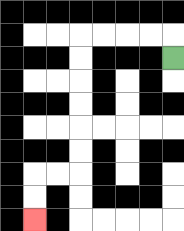{'start': '[7, 2]', 'end': '[1, 9]', 'path_directions': 'U,L,L,L,L,D,D,D,D,D,D,L,L,D,D', 'path_coordinates': '[[7, 2], [7, 1], [6, 1], [5, 1], [4, 1], [3, 1], [3, 2], [3, 3], [3, 4], [3, 5], [3, 6], [3, 7], [2, 7], [1, 7], [1, 8], [1, 9]]'}